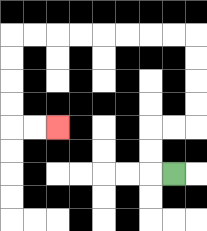{'start': '[7, 7]', 'end': '[2, 5]', 'path_directions': 'L,U,U,R,R,U,U,U,U,L,L,L,L,L,L,L,L,D,D,D,D,R,R', 'path_coordinates': '[[7, 7], [6, 7], [6, 6], [6, 5], [7, 5], [8, 5], [8, 4], [8, 3], [8, 2], [8, 1], [7, 1], [6, 1], [5, 1], [4, 1], [3, 1], [2, 1], [1, 1], [0, 1], [0, 2], [0, 3], [0, 4], [0, 5], [1, 5], [2, 5]]'}